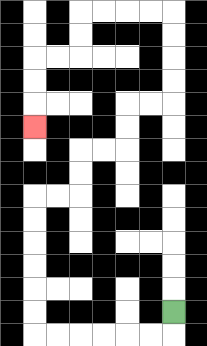{'start': '[7, 13]', 'end': '[1, 5]', 'path_directions': 'D,L,L,L,L,L,L,U,U,U,U,U,U,R,R,U,U,R,R,U,U,R,R,U,U,U,U,L,L,L,L,D,D,L,L,D,D,D', 'path_coordinates': '[[7, 13], [7, 14], [6, 14], [5, 14], [4, 14], [3, 14], [2, 14], [1, 14], [1, 13], [1, 12], [1, 11], [1, 10], [1, 9], [1, 8], [2, 8], [3, 8], [3, 7], [3, 6], [4, 6], [5, 6], [5, 5], [5, 4], [6, 4], [7, 4], [7, 3], [7, 2], [7, 1], [7, 0], [6, 0], [5, 0], [4, 0], [3, 0], [3, 1], [3, 2], [2, 2], [1, 2], [1, 3], [1, 4], [1, 5]]'}